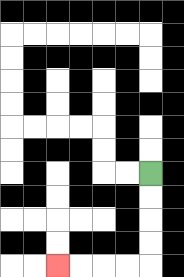{'start': '[6, 7]', 'end': '[2, 11]', 'path_directions': 'D,D,D,D,L,L,L,L', 'path_coordinates': '[[6, 7], [6, 8], [6, 9], [6, 10], [6, 11], [5, 11], [4, 11], [3, 11], [2, 11]]'}